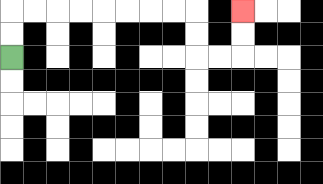{'start': '[0, 2]', 'end': '[10, 0]', 'path_directions': 'U,U,R,R,R,R,R,R,R,R,D,D,R,R,U,U', 'path_coordinates': '[[0, 2], [0, 1], [0, 0], [1, 0], [2, 0], [3, 0], [4, 0], [5, 0], [6, 0], [7, 0], [8, 0], [8, 1], [8, 2], [9, 2], [10, 2], [10, 1], [10, 0]]'}